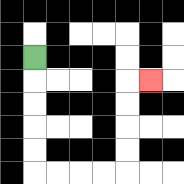{'start': '[1, 2]', 'end': '[6, 3]', 'path_directions': 'D,D,D,D,D,R,R,R,R,U,U,U,U,R', 'path_coordinates': '[[1, 2], [1, 3], [1, 4], [1, 5], [1, 6], [1, 7], [2, 7], [3, 7], [4, 7], [5, 7], [5, 6], [5, 5], [5, 4], [5, 3], [6, 3]]'}